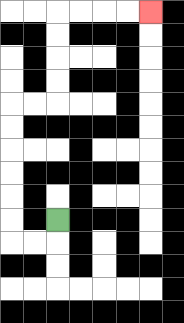{'start': '[2, 9]', 'end': '[6, 0]', 'path_directions': 'D,L,L,U,U,U,U,U,U,R,R,U,U,U,U,R,R,R,R', 'path_coordinates': '[[2, 9], [2, 10], [1, 10], [0, 10], [0, 9], [0, 8], [0, 7], [0, 6], [0, 5], [0, 4], [1, 4], [2, 4], [2, 3], [2, 2], [2, 1], [2, 0], [3, 0], [4, 0], [5, 0], [6, 0]]'}